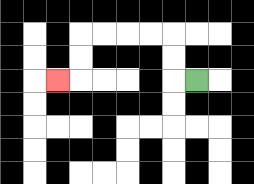{'start': '[8, 3]', 'end': '[2, 3]', 'path_directions': 'L,U,U,L,L,L,L,D,D,L', 'path_coordinates': '[[8, 3], [7, 3], [7, 2], [7, 1], [6, 1], [5, 1], [4, 1], [3, 1], [3, 2], [3, 3], [2, 3]]'}